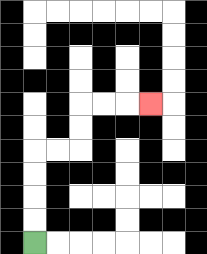{'start': '[1, 10]', 'end': '[6, 4]', 'path_directions': 'U,U,U,U,R,R,U,U,R,R,R', 'path_coordinates': '[[1, 10], [1, 9], [1, 8], [1, 7], [1, 6], [2, 6], [3, 6], [3, 5], [3, 4], [4, 4], [5, 4], [6, 4]]'}